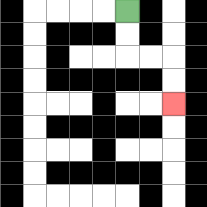{'start': '[5, 0]', 'end': '[7, 4]', 'path_directions': 'D,D,R,R,D,D', 'path_coordinates': '[[5, 0], [5, 1], [5, 2], [6, 2], [7, 2], [7, 3], [7, 4]]'}